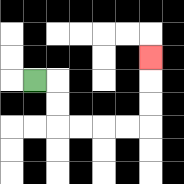{'start': '[1, 3]', 'end': '[6, 2]', 'path_directions': 'R,D,D,R,R,R,R,U,U,U', 'path_coordinates': '[[1, 3], [2, 3], [2, 4], [2, 5], [3, 5], [4, 5], [5, 5], [6, 5], [6, 4], [6, 3], [6, 2]]'}